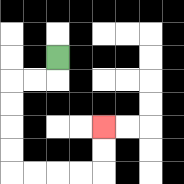{'start': '[2, 2]', 'end': '[4, 5]', 'path_directions': 'D,L,L,D,D,D,D,R,R,R,R,U,U', 'path_coordinates': '[[2, 2], [2, 3], [1, 3], [0, 3], [0, 4], [0, 5], [0, 6], [0, 7], [1, 7], [2, 7], [3, 7], [4, 7], [4, 6], [4, 5]]'}